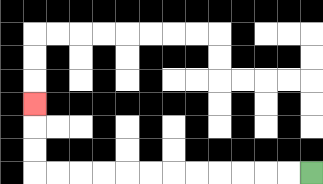{'start': '[13, 7]', 'end': '[1, 4]', 'path_directions': 'L,L,L,L,L,L,L,L,L,L,L,L,U,U,U', 'path_coordinates': '[[13, 7], [12, 7], [11, 7], [10, 7], [9, 7], [8, 7], [7, 7], [6, 7], [5, 7], [4, 7], [3, 7], [2, 7], [1, 7], [1, 6], [1, 5], [1, 4]]'}